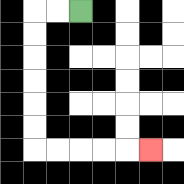{'start': '[3, 0]', 'end': '[6, 6]', 'path_directions': 'L,L,D,D,D,D,D,D,R,R,R,R,R', 'path_coordinates': '[[3, 0], [2, 0], [1, 0], [1, 1], [1, 2], [1, 3], [1, 4], [1, 5], [1, 6], [2, 6], [3, 6], [4, 6], [5, 6], [6, 6]]'}